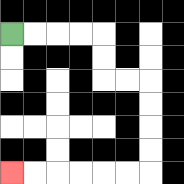{'start': '[0, 1]', 'end': '[0, 7]', 'path_directions': 'R,R,R,R,D,D,R,R,D,D,D,D,L,L,L,L,L,L', 'path_coordinates': '[[0, 1], [1, 1], [2, 1], [3, 1], [4, 1], [4, 2], [4, 3], [5, 3], [6, 3], [6, 4], [6, 5], [6, 6], [6, 7], [5, 7], [4, 7], [3, 7], [2, 7], [1, 7], [0, 7]]'}